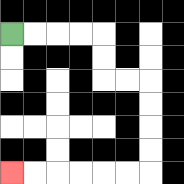{'start': '[0, 1]', 'end': '[0, 7]', 'path_directions': 'R,R,R,R,D,D,R,R,D,D,D,D,L,L,L,L,L,L', 'path_coordinates': '[[0, 1], [1, 1], [2, 1], [3, 1], [4, 1], [4, 2], [4, 3], [5, 3], [6, 3], [6, 4], [6, 5], [6, 6], [6, 7], [5, 7], [4, 7], [3, 7], [2, 7], [1, 7], [0, 7]]'}